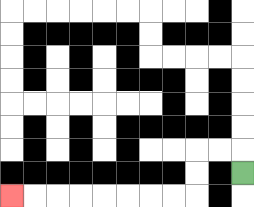{'start': '[10, 7]', 'end': '[0, 8]', 'path_directions': 'U,L,L,D,D,L,L,L,L,L,L,L,L', 'path_coordinates': '[[10, 7], [10, 6], [9, 6], [8, 6], [8, 7], [8, 8], [7, 8], [6, 8], [5, 8], [4, 8], [3, 8], [2, 8], [1, 8], [0, 8]]'}